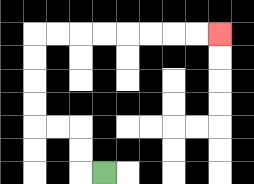{'start': '[4, 7]', 'end': '[9, 1]', 'path_directions': 'L,U,U,L,L,U,U,U,U,R,R,R,R,R,R,R,R', 'path_coordinates': '[[4, 7], [3, 7], [3, 6], [3, 5], [2, 5], [1, 5], [1, 4], [1, 3], [1, 2], [1, 1], [2, 1], [3, 1], [4, 1], [5, 1], [6, 1], [7, 1], [8, 1], [9, 1]]'}